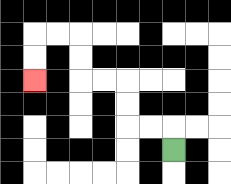{'start': '[7, 6]', 'end': '[1, 3]', 'path_directions': 'U,L,L,U,U,L,L,U,U,L,L,D,D', 'path_coordinates': '[[7, 6], [7, 5], [6, 5], [5, 5], [5, 4], [5, 3], [4, 3], [3, 3], [3, 2], [3, 1], [2, 1], [1, 1], [1, 2], [1, 3]]'}